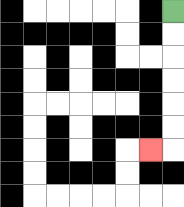{'start': '[7, 0]', 'end': '[6, 6]', 'path_directions': 'D,D,D,D,D,D,L', 'path_coordinates': '[[7, 0], [7, 1], [7, 2], [7, 3], [7, 4], [7, 5], [7, 6], [6, 6]]'}